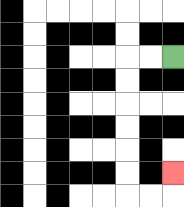{'start': '[7, 2]', 'end': '[7, 7]', 'path_directions': 'L,L,D,D,D,D,D,D,R,R,U', 'path_coordinates': '[[7, 2], [6, 2], [5, 2], [5, 3], [5, 4], [5, 5], [5, 6], [5, 7], [5, 8], [6, 8], [7, 8], [7, 7]]'}